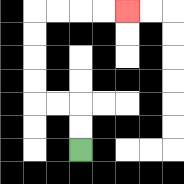{'start': '[3, 6]', 'end': '[5, 0]', 'path_directions': 'U,U,L,L,U,U,U,U,R,R,R,R', 'path_coordinates': '[[3, 6], [3, 5], [3, 4], [2, 4], [1, 4], [1, 3], [1, 2], [1, 1], [1, 0], [2, 0], [3, 0], [4, 0], [5, 0]]'}